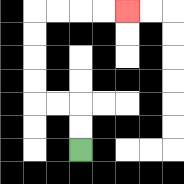{'start': '[3, 6]', 'end': '[5, 0]', 'path_directions': 'U,U,L,L,U,U,U,U,R,R,R,R', 'path_coordinates': '[[3, 6], [3, 5], [3, 4], [2, 4], [1, 4], [1, 3], [1, 2], [1, 1], [1, 0], [2, 0], [3, 0], [4, 0], [5, 0]]'}